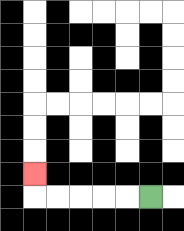{'start': '[6, 8]', 'end': '[1, 7]', 'path_directions': 'L,L,L,L,L,U', 'path_coordinates': '[[6, 8], [5, 8], [4, 8], [3, 8], [2, 8], [1, 8], [1, 7]]'}